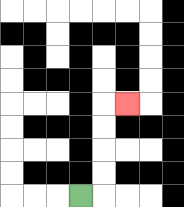{'start': '[3, 8]', 'end': '[5, 4]', 'path_directions': 'R,U,U,U,U,R', 'path_coordinates': '[[3, 8], [4, 8], [4, 7], [4, 6], [4, 5], [4, 4], [5, 4]]'}